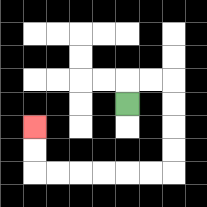{'start': '[5, 4]', 'end': '[1, 5]', 'path_directions': 'U,R,R,D,D,D,D,L,L,L,L,L,L,U,U', 'path_coordinates': '[[5, 4], [5, 3], [6, 3], [7, 3], [7, 4], [7, 5], [7, 6], [7, 7], [6, 7], [5, 7], [4, 7], [3, 7], [2, 7], [1, 7], [1, 6], [1, 5]]'}